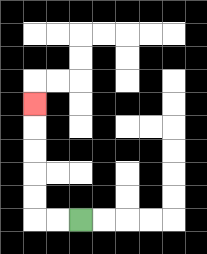{'start': '[3, 9]', 'end': '[1, 4]', 'path_directions': 'L,L,U,U,U,U,U', 'path_coordinates': '[[3, 9], [2, 9], [1, 9], [1, 8], [1, 7], [1, 6], [1, 5], [1, 4]]'}